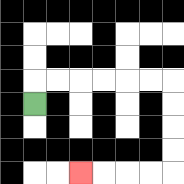{'start': '[1, 4]', 'end': '[3, 7]', 'path_directions': 'U,R,R,R,R,R,R,D,D,D,D,L,L,L,L', 'path_coordinates': '[[1, 4], [1, 3], [2, 3], [3, 3], [4, 3], [5, 3], [6, 3], [7, 3], [7, 4], [7, 5], [7, 6], [7, 7], [6, 7], [5, 7], [4, 7], [3, 7]]'}